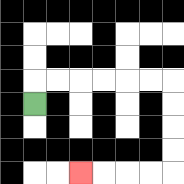{'start': '[1, 4]', 'end': '[3, 7]', 'path_directions': 'U,R,R,R,R,R,R,D,D,D,D,L,L,L,L', 'path_coordinates': '[[1, 4], [1, 3], [2, 3], [3, 3], [4, 3], [5, 3], [6, 3], [7, 3], [7, 4], [7, 5], [7, 6], [7, 7], [6, 7], [5, 7], [4, 7], [3, 7]]'}